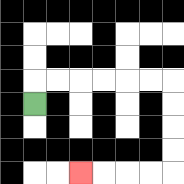{'start': '[1, 4]', 'end': '[3, 7]', 'path_directions': 'U,R,R,R,R,R,R,D,D,D,D,L,L,L,L', 'path_coordinates': '[[1, 4], [1, 3], [2, 3], [3, 3], [4, 3], [5, 3], [6, 3], [7, 3], [7, 4], [7, 5], [7, 6], [7, 7], [6, 7], [5, 7], [4, 7], [3, 7]]'}